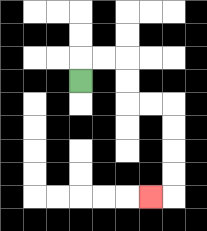{'start': '[3, 3]', 'end': '[6, 8]', 'path_directions': 'U,R,R,D,D,R,R,D,D,D,D,L', 'path_coordinates': '[[3, 3], [3, 2], [4, 2], [5, 2], [5, 3], [5, 4], [6, 4], [7, 4], [7, 5], [7, 6], [7, 7], [7, 8], [6, 8]]'}